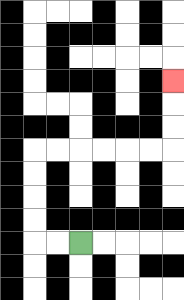{'start': '[3, 10]', 'end': '[7, 3]', 'path_directions': 'L,L,U,U,U,U,R,R,R,R,R,R,U,U,U', 'path_coordinates': '[[3, 10], [2, 10], [1, 10], [1, 9], [1, 8], [1, 7], [1, 6], [2, 6], [3, 6], [4, 6], [5, 6], [6, 6], [7, 6], [7, 5], [7, 4], [7, 3]]'}